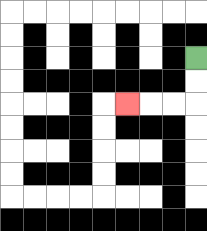{'start': '[8, 2]', 'end': '[5, 4]', 'path_directions': 'D,D,L,L,L', 'path_coordinates': '[[8, 2], [8, 3], [8, 4], [7, 4], [6, 4], [5, 4]]'}